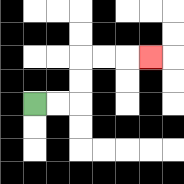{'start': '[1, 4]', 'end': '[6, 2]', 'path_directions': 'R,R,U,U,R,R,R', 'path_coordinates': '[[1, 4], [2, 4], [3, 4], [3, 3], [3, 2], [4, 2], [5, 2], [6, 2]]'}